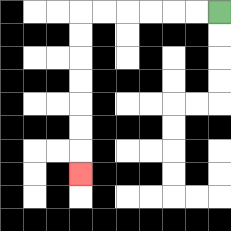{'start': '[9, 0]', 'end': '[3, 7]', 'path_directions': 'L,L,L,L,L,L,D,D,D,D,D,D,D', 'path_coordinates': '[[9, 0], [8, 0], [7, 0], [6, 0], [5, 0], [4, 0], [3, 0], [3, 1], [3, 2], [3, 3], [3, 4], [3, 5], [3, 6], [3, 7]]'}